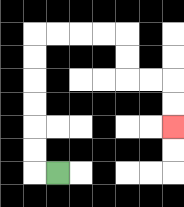{'start': '[2, 7]', 'end': '[7, 5]', 'path_directions': 'L,U,U,U,U,U,U,R,R,R,R,D,D,R,R,D,D', 'path_coordinates': '[[2, 7], [1, 7], [1, 6], [1, 5], [1, 4], [1, 3], [1, 2], [1, 1], [2, 1], [3, 1], [4, 1], [5, 1], [5, 2], [5, 3], [6, 3], [7, 3], [7, 4], [7, 5]]'}